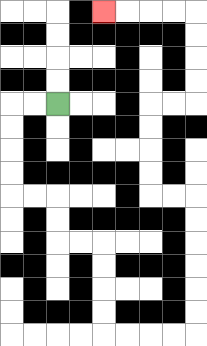{'start': '[2, 4]', 'end': '[4, 0]', 'path_directions': 'L,L,D,D,D,D,R,R,D,D,R,R,D,D,D,D,R,R,R,R,U,U,U,U,U,U,L,L,U,U,U,U,R,R,U,U,U,U,L,L,L,L', 'path_coordinates': '[[2, 4], [1, 4], [0, 4], [0, 5], [0, 6], [0, 7], [0, 8], [1, 8], [2, 8], [2, 9], [2, 10], [3, 10], [4, 10], [4, 11], [4, 12], [4, 13], [4, 14], [5, 14], [6, 14], [7, 14], [8, 14], [8, 13], [8, 12], [8, 11], [8, 10], [8, 9], [8, 8], [7, 8], [6, 8], [6, 7], [6, 6], [6, 5], [6, 4], [7, 4], [8, 4], [8, 3], [8, 2], [8, 1], [8, 0], [7, 0], [6, 0], [5, 0], [4, 0]]'}